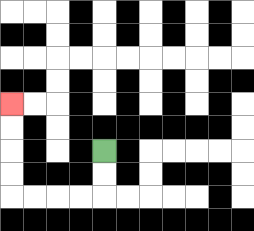{'start': '[4, 6]', 'end': '[0, 4]', 'path_directions': 'D,D,L,L,L,L,U,U,U,U', 'path_coordinates': '[[4, 6], [4, 7], [4, 8], [3, 8], [2, 8], [1, 8], [0, 8], [0, 7], [0, 6], [0, 5], [0, 4]]'}